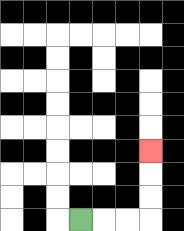{'start': '[3, 9]', 'end': '[6, 6]', 'path_directions': 'R,R,R,U,U,U', 'path_coordinates': '[[3, 9], [4, 9], [5, 9], [6, 9], [6, 8], [6, 7], [6, 6]]'}